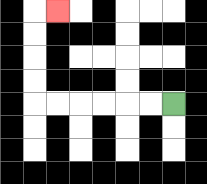{'start': '[7, 4]', 'end': '[2, 0]', 'path_directions': 'L,L,L,L,L,L,U,U,U,U,R', 'path_coordinates': '[[7, 4], [6, 4], [5, 4], [4, 4], [3, 4], [2, 4], [1, 4], [1, 3], [1, 2], [1, 1], [1, 0], [2, 0]]'}